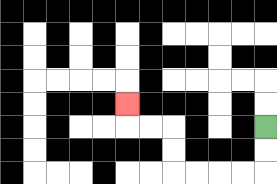{'start': '[11, 5]', 'end': '[5, 4]', 'path_directions': 'D,D,L,L,L,L,U,U,L,L,U', 'path_coordinates': '[[11, 5], [11, 6], [11, 7], [10, 7], [9, 7], [8, 7], [7, 7], [7, 6], [7, 5], [6, 5], [5, 5], [5, 4]]'}